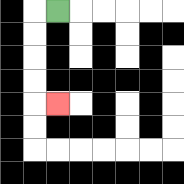{'start': '[2, 0]', 'end': '[2, 4]', 'path_directions': 'L,D,D,D,D,R', 'path_coordinates': '[[2, 0], [1, 0], [1, 1], [1, 2], [1, 3], [1, 4], [2, 4]]'}